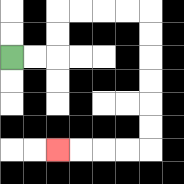{'start': '[0, 2]', 'end': '[2, 6]', 'path_directions': 'R,R,U,U,R,R,R,R,D,D,D,D,D,D,L,L,L,L', 'path_coordinates': '[[0, 2], [1, 2], [2, 2], [2, 1], [2, 0], [3, 0], [4, 0], [5, 0], [6, 0], [6, 1], [6, 2], [6, 3], [6, 4], [6, 5], [6, 6], [5, 6], [4, 6], [3, 6], [2, 6]]'}